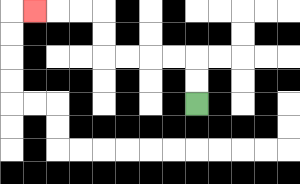{'start': '[8, 4]', 'end': '[1, 0]', 'path_directions': 'U,U,L,L,L,L,U,U,L,L,L', 'path_coordinates': '[[8, 4], [8, 3], [8, 2], [7, 2], [6, 2], [5, 2], [4, 2], [4, 1], [4, 0], [3, 0], [2, 0], [1, 0]]'}